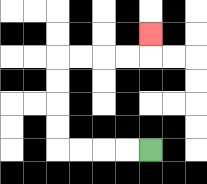{'start': '[6, 6]', 'end': '[6, 1]', 'path_directions': 'L,L,L,L,U,U,U,U,R,R,R,R,U', 'path_coordinates': '[[6, 6], [5, 6], [4, 6], [3, 6], [2, 6], [2, 5], [2, 4], [2, 3], [2, 2], [3, 2], [4, 2], [5, 2], [6, 2], [6, 1]]'}